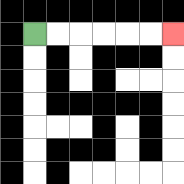{'start': '[1, 1]', 'end': '[7, 1]', 'path_directions': 'R,R,R,R,R,R', 'path_coordinates': '[[1, 1], [2, 1], [3, 1], [4, 1], [5, 1], [6, 1], [7, 1]]'}